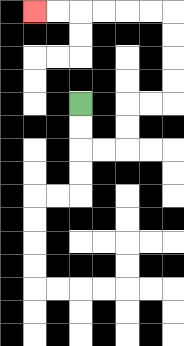{'start': '[3, 4]', 'end': '[1, 0]', 'path_directions': 'D,D,R,R,U,U,R,R,U,U,U,U,L,L,L,L,L,L', 'path_coordinates': '[[3, 4], [3, 5], [3, 6], [4, 6], [5, 6], [5, 5], [5, 4], [6, 4], [7, 4], [7, 3], [7, 2], [7, 1], [7, 0], [6, 0], [5, 0], [4, 0], [3, 0], [2, 0], [1, 0]]'}